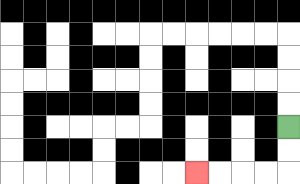{'start': '[12, 5]', 'end': '[8, 7]', 'path_directions': 'D,D,L,L,L,L', 'path_coordinates': '[[12, 5], [12, 6], [12, 7], [11, 7], [10, 7], [9, 7], [8, 7]]'}